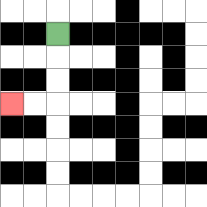{'start': '[2, 1]', 'end': '[0, 4]', 'path_directions': 'D,D,D,L,L', 'path_coordinates': '[[2, 1], [2, 2], [2, 3], [2, 4], [1, 4], [0, 4]]'}